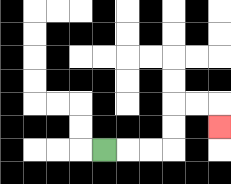{'start': '[4, 6]', 'end': '[9, 5]', 'path_directions': 'R,R,R,U,U,R,R,D', 'path_coordinates': '[[4, 6], [5, 6], [6, 6], [7, 6], [7, 5], [7, 4], [8, 4], [9, 4], [9, 5]]'}